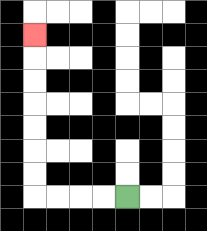{'start': '[5, 8]', 'end': '[1, 1]', 'path_directions': 'L,L,L,L,U,U,U,U,U,U,U', 'path_coordinates': '[[5, 8], [4, 8], [3, 8], [2, 8], [1, 8], [1, 7], [1, 6], [1, 5], [1, 4], [1, 3], [1, 2], [1, 1]]'}